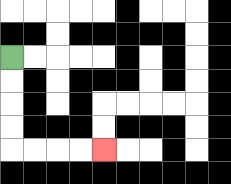{'start': '[0, 2]', 'end': '[4, 6]', 'path_directions': 'D,D,D,D,R,R,R,R', 'path_coordinates': '[[0, 2], [0, 3], [0, 4], [0, 5], [0, 6], [1, 6], [2, 6], [3, 6], [4, 6]]'}